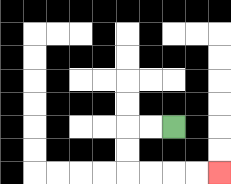{'start': '[7, 5]', 'end': '[9, 7]', 'path_directions': 'L,L,D,D,R,R,R,R', 'path_coordinates': '[[7, 5], [6, 5], [5, 5], [5, 6], [5, 7], [6, 7], [7, 7], [8, 7], [9, 7]]'}